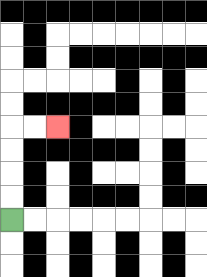{'start': '[0, 9]', 'end': '[2, 5]', 'path_directions': 'U,U,U,U,R,R', 'path_coordinates': '[[0, 9], [0, 8], [0, 7], [0, 6], [0, 5], [1, 5], [2, 5]]'}